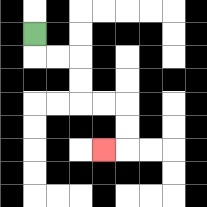{'start': '[1, 1]', 'end': '[4, 6]', 'path_directions': 'D,R,R,D,D,R,R,D,D,L', 'path_coordinates': '[[1, 1], [1, 2], [2, 2], [3, 2], [3, 3], [3, 4], [4, 4], [5, 4], [5, 5], [5, 6], [4, 6]]'}